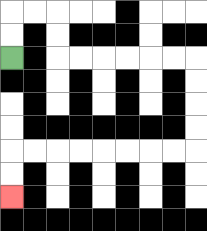{'start': '[0, 2]', 'end': '[0, 8]', 'path_directions': 'U,U,R,R,D,D,R,R,R,R,R,R,D,D,D,D,L,L,L,L,L,L,L,L,D,D', 'path_coordinates': '[[0, 2], [0, 1], [0, 0], [1, 0], [2, 0], [2, 1], [2, 2], [3, 2], [4, 2], [5, 2], [6, 2], [7, 2], [8, 2], [8, 3], [8, 4], [8, 5], [8, 6], [7, 6], [6, 6], [5, 6], [4, 6], [3, 6], [2, 6], [1, 6], [0, 6], [0, 7], [0, 8]]'}